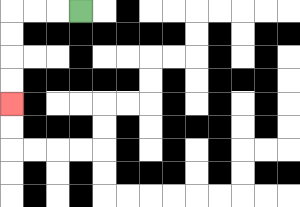{'start': '[3, 0]', 'end': '[0, 4]', 'path_directions': 'L,L,L,D,D,D,D', 'path_coordinates': '[[3, 0], [2, 0], [1, 0], [0, 0], [0, 1], [0, 2], [0, 3], [0, 4]]'}